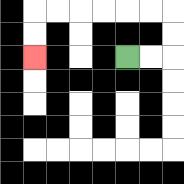{'start': '[5, 2]', 'end': '[1, 2]', 'path_directions': 'R,R,U,U,L,L,L,L,L,L,D,D', 'path_coordinates': '[[5, 2], [6, 2], [7, 2], [7, 1], [7, 0], [6, 0], [5, 0], [4, 0], [3, 0], [2, 0], [1, 0], [1, 1], [1, 2]]'}